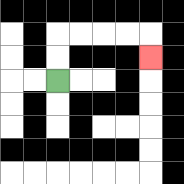{'start': '[2, 3]', 'end': '[6, 2]', 'path_directions': 'U,U,R,R,R,R,D', 'path_coordinates': '[[2, 3], [2, 2], [2, 1], [3, 1], [4, 1], [5, 1], [6, 1], [6, 2]]'}